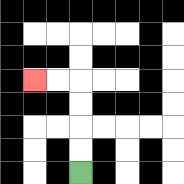{'start': '[3, 7]', 'end': '[1, 3]', 'path_directions': 'U,U,U,U,L,L', 'path_coordinates': '[[3, 7], [3, 6], [3, 5], [3, 4], [3, 3], [2, 3], [1, 3]]'}